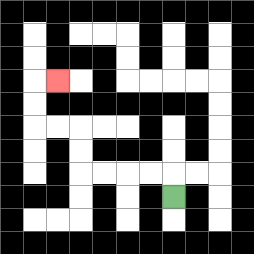{'start': '[7, 8]', 'end': '[2, 3]', 'path_directions': 'U,L,L,L,L,U,U,L,L,U,U,R', 'path_coordinates': '[[7, 8], [7, 7], [6, 7], [5, 7], [4, 7], [3, 7], [3, 6], [3, 5], [2, 5], [1, 5], [1, 4], [1, 3], [2, 3]]'}